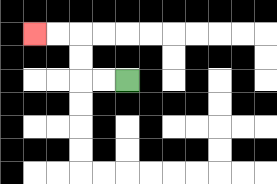{'start': '[5, 3]', 'end': '[1, 1]', 'path_directions': 'L,L,U,U,L,L', 'path_coordinates': '[[5, 3], [4, 3], [3, 3], [3, 2], [3, 1], [2, 1], [1, 1]]'}